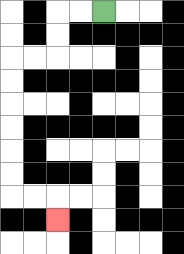{'start': '[4, 0]', 'end': '[2, 9]', 'path_directions': 'L,L,D,D,L,L,D,D,D,D,D,D,R,R,D', 'path_coordinates': '[[4, 0], [3, 0], [2, 0], [2, 1], [2, 2], [1, 2], [0, 2], [0, 3], [0, 4], [0, 5], [0, 6], [0, 7], [0, 8], [1, 8], [2, 8], [2, 9]]'}